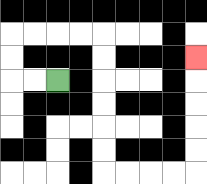{'start': '[2, 3]', 'end': '[8, 2]', 'path_directions': 'L,L,U,U,R,R,R,R,D,D,D,D,D,D,R,R,R,R,U,U,U,U,U', 'path_coordinates': '[[2, 3], [1, 3], [0, 3], [0, 2], [0, 1], [1, 1], [2, 1], [3, 1], [4, 1], [4, 2], [4, 3], [4, 4], [4, 5], [4, 6], [4, 7], [5, 7], [6, 7], [7, 7], [8, 7], [8, 6], [8, 5], [8, 4], [8, 3], [8, 2]]'}